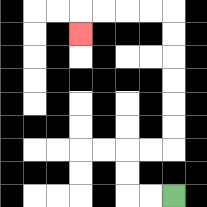{'start': '[7, 8]', 'end': '[3, 1]', 'path_directions': 'L,L,U,U,R,R,U,U,U,U,U,U,L,L,L,L,D', 'path_coordinates': '[[7, 8], [6, 8], [5, 8], [5, 7], [5, 6], [6, 6], [7, 6], [7, 5], [7, 4], [7, 3], [7, 2], [7, 1], [7, 0], [6, 0], [5, 0], [4, 0], [3, 0], [3, 1]]'}